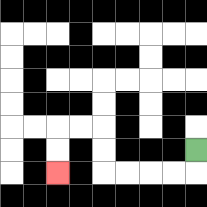{'start': '[8, 6]', 'end': '[2, 7]', 'path_directions': 'D,L,L,L,L,U,U,L,L,D,D', 'path_coordinates': '[[8, 6], [8, 7], [7, 7], [6, 7], [5, 7], [4, 7], [4, 6], [4, 5], [3, 5], [2, 5], [2, 6], [2, 7]]'}